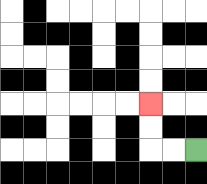{'start': '[8, 6]', 'end': '[6, 4]', 'path_directions': 'L,L,U,U', 'path_coordinates': '[[8, 6], [7, 6], [6, 6], [6, 5], [6, 4]]'}